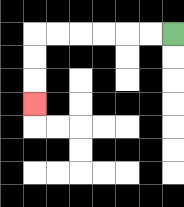{'start': '[7, 1]', 'end': '[1, 4]', 'path_directions': 'L,L,L,L,L,L,D,D,D', 'path_coordinates': '[[7, 1], [6, 1], [5, 1], [4, 1], [3, 1], [2, 1], [1, 1], [1, 2], [1, 3], [1, 4]]'}